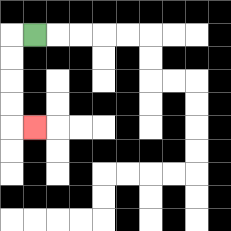{'start': '[1, 1]', 'end': '[1, 5]', 'path_directions': 'L,D,D,D,D,R', 'path_coordinates': '[[1, 1], [0, 1], [0, 2], [0, 3], [0, 4], [0, 5], [1, 5]]'}